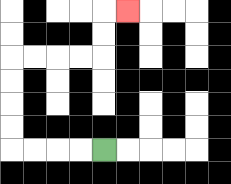{'start': '[4, 6]', 'end': '[5, 0]', 'path_directions': 'L,L,L,L,U,U,U,U,R,R,R,R,U,U,R', 'path_coordinates': '[[4, 6], [3, 6], [2, 6], [1, 6], [0, 6], [0, 5], [0, 4], [0, 3], [0, 2], [1, 2], [2, 2], [3, 2], [4, 2], [4, 1], [4, 0], [5, 0]]'}